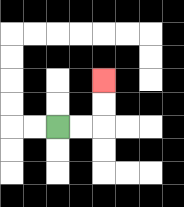{'start': '[2, 5]', 'end': '[4, 3]', 'path_directions': 'R,R,U,U', 'path_coordinates': '[[2, 5], [3, 5], [4, 5], [4, 4], [4, 3]]'}